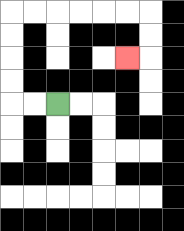{'start': '[2, 4]', 'end': '[5, 2]', 'path_directions': 'L,L,U,U,U,U,R,R,R,R,R,R,D,D,L', 'path_coordinates': '[[2, 4], [1, 4], [0, 4], [0, 3], [0, 2], [0, 1], [0, 0], [1, 0], [2, 0], [3, 0], [4, 0], [5, 0], [6, 0], [6, 1], [6, 2], [5, 2]]'}